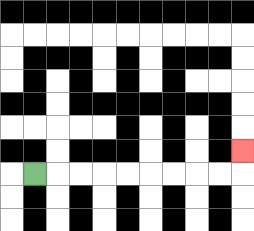{'start': '[1, 7]', 'end': '[10, 6]', 'path_directions': 'R,R,R,R,R,R,R,R,R,U', 'path_coordinates': '[[1, 7], [2, 7], [3, 7], [4, 7], [5, 7], [6, 7], [7, 7], [8, 7], [9, 7], [10, 7], [10, 6]]'}